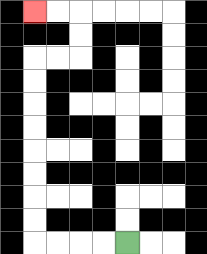{'start': '[5, 10]', 'end': '[1, 0]', 'path_directions': 'L,L,L,L,U,U,U,U,U,U,U,U,R,R,U,U,L,L', 'path_coordinates': '[[5, 10], [4, 10], [3, 10], [2, 10], [1, 10], [1, 9], [1, 8], [1, 7], [1, 6], [1, 5], [1, 4], [1, 3], [1, 2], [2, 2], [3, 2], [3, 1], [3, 0], [2, 0], [1, 0]]'}